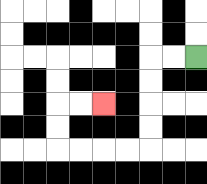{'start': '[8, 2]', 'end': '[4, 4]', 'path_directions': 'L,L,D,D,D,D,L,L,L,L,U,U,R,R', 'path_coordinates': '[[8, 2], [7, 2], [6, 2], [6, 3], [6, 4], [6, 5], [6, 6], [5, 6], [4, 6], [3, 6], [2, 6], [2, 5], [2, 4], [3, 4], [4, 4]]'}